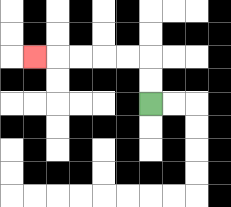{'start': '[6, 4]', 'end': '[1, 2]', 'path_directions': 'U,U,L,L,L,L,L', 'path_coordinates': '[[6, 4], [6, 3], [6, 2], [5, 2], [4, 2], [3, 2], [2, 2], [1, 2]]'}